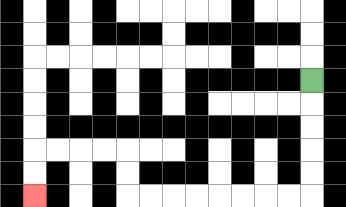{'start': '[13, 3]', 'end': '[1, 8]', 'path_directions': 'D,D,D,D,D,L,L,L,L,L,L,L,L,U,U,L,L,L,L,D,D', 'path_coordinates': '[[13, 3], [13, 4], [13, 5], [13, 6], [13, 7], [13, 8], [12, 8], [11, 8], [10, 8], [9, 8], [8, 8], [7, 8], [6, 8], [5, 8], [5, 7], [5, 6], [4, 6], [3, 6], [2, 6], [1, 6], [1, 7], [1, 8]]'}